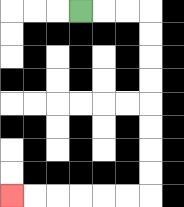{'start': '[3, 0]', 'end': '[0, 8]', 'path_directions': 'R,R,R,D,D,D,D,D,D,D,D,L,L,L,L,L,L', 'path_coordinates': '[[3, 0], [4, 0], [5, 0], [6, 0], [6, 1], [6, 2], [6, 3], [6, 4], [6, 5], [6, 6], [6, 7], [6, 8], [5, 8], [4, 8], [3, 8], [2, 8], [1, 8], [0, 8]]'}